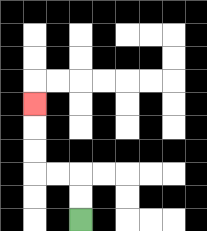{'start': '[3, 9]', 'end': '[1, 4]', 'path_directions': 'U,U,L,L,U,U,U', 'path_coordinates': '[[3, 9], [3, 8], [3, 7], [2, 7], [1, 7], [1, 6], [1, 5], [1, 4]]'}